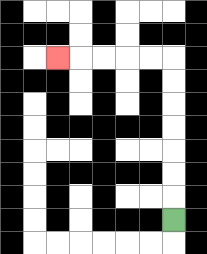{'start': '[7, 9]', 'end': '[2, 2]', 'path_directions': 'U,U,U,U,U,U,U,L,L,L,L,L', 'path_coordinates': '[[7, 9], [7, 8], [7, 7], [7, 6], [7, 5], [7, 4], [7, 3], [7, 2], [6, 2], [5, 2], [4, 2], [3, 2], [2, 2]]'}